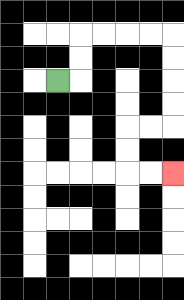{'start': '[2, 3]', 'end': '[7, 7]', 'path_directions': 'R,U,U,R,R,R,R,D,D,D,D,L,L,D,D,R,R', 'path_coordinates': '[[2, 3], [3, 3], [3, 2], [3, 1], [4, 1], [5, 1], [6, 1], [7, 1], [7, 2], [7, 3], [7, 4], [7, 5], [6, 5], [5, 5], [5, 6], [5, 7], [6, 7], [7, 7]]'}